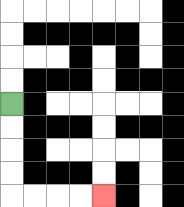{'start': '[0, 4]', 'end': '[4, 8]', 'path_directions': 'D,D,D,D,R,R,R,R', 'path_coordinates': '[[0, 4], [0, 5], [0, 6], [0, 7], [0, 8], [1, 8], [2, 8], [3, 8], [4, 8]]'}